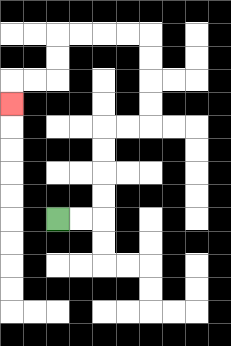{'start': '[2, 9]', 'end': '[0, 4]', 'path_directions': 'R,R,U,U,U,U,R,R,U,U,U,U,L,L,L,L,D,D,L,L,D', 'path_coordinates': '[[2, 9], [3, 9], [4, 9], [4, 8], [4, 7], [4, 6], [4, 5], [5, 5], [6, 5], [6, 4], [6, 3], [6, 2], [6, 1], [5, 1], [4, 1], [3, 1], [2, 1], [2, 2], [2, 3], [1, 3], [0, 3], [0, 4]]'}